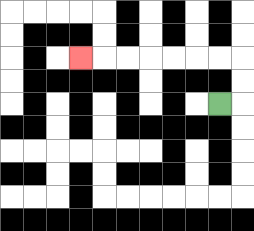{'start': '[9, 4]', 'end': '[3, 2]', 'path_directions': 'R,U,U,L,L,L,L,L,L,L', 'path_coordinates': '[[9, 4], [10, 4], [10, 3], [10, 2], [9, 2], [8, 2], [7, 2], [6, 2], [5, 2], [4, 2], [3, 2]]'}